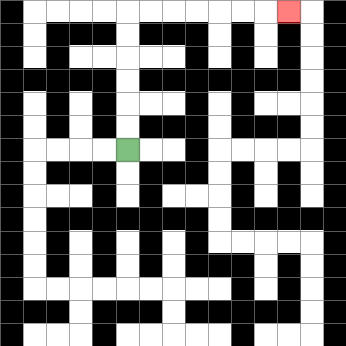{'start': '[5, 6]', 'end': '[12, 0]', 'path_directions': 'U,U,U,U,U,U,R,R,R,R,R,R,R', 'path_coordinates': '[[5, 6], [5, 5], [5, 4], [5, 3], [5, 2], [5, 1], [5, 0], [6, 0], [7, 0], [8, 0], [9, 0], [10, 0], [11, 0], [12, 0]]'}